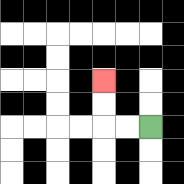{'start': '[6, 5]', 'end': '[4, 3]', 'path_directions': 'L,L,U,U', 'path_coordinates': '[[6, 5], [5, 5], [4, 5], [4, 4], [4, 3]]'}